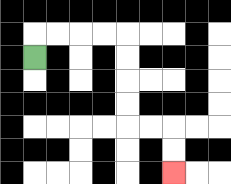{'start': '[1, 2]', 'end': '[7, 7]', 'path_directions': 'U,R,R,R,R,D,D,D,D,R,R,D,D', 'path_coordinates': '[[1, 2], [1, 1], [2, 1], [3, 1], [4, 1], [5, 1], [5, 2], [5, 3], [5, 4], [5, 5], [6, 5], [7, 5], [7, 6], [7, 7]]'}